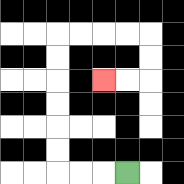{'start': '[5, 7]', 'end': '[4, 3]', 'path_directions': 'L,L,L,U,U,U,U,U,U,R,R,R,R,D,D,L,L', 'path_coordinates': '[[5, 7], [4, 7], [3, 7], [2, 7], [2, 6], [2, 5], [2, 4], [2, 3], [2, 2], [2, 1], [3, 1], [4, 1], [5, 1], [6, 1], [6, 2], [6, 3], [5, 3], [4, 3]]'}